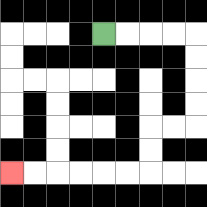{'start': '[4, 1]', 'end': '[0, 7]', 'path_directions': 'R,R,R,R,D,D,D,D,L,L,D,D,L,L,L,L,L,L', 'path_coordinates': '[[4, 1], [5, 1], [6, 1], [7, 1], [8, 1], [8, 2], [8, 3], [8, 4], [8, 5], [7, 5], [6, 5], [6, 6], [6, 7], [5, 7], [4, 7], [3, 7], [2, 7], [1, 7], [0, 7]]'}